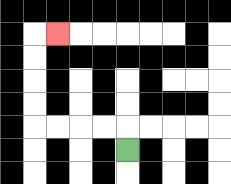{'start': '[5, 6]', 'end': '[2, 1]', 'path_directions': 'U,L,L,L,L,U,U,U,U,R', 'path_coordinates': '[[5, 6], [5, 5], [4, 5], [3, 5], [2, 5], [1, 5], [1, 4], [1, 3], [1, 2], [1, 1], [2, 1]]'}